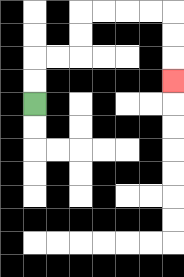{'start': '[1, 4]', 'end': '[7, 3]', 'path_directions': 'U,U,R,R,U,U,R,R,R,R,D,D,D', 'path_coordinates': '[[1, 4], [1, 3], [1, 2], [2, 2], [3, 2], [3, 1], [3, 0], [4, 0], [5, 0], [6, 0], [7, 0], [7, 1], [7, 2], [7, 3]]'}